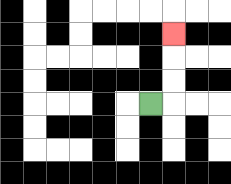{'start': '[6, 4]', 'end': '[7, 1]', 'path_directions': 'R,U,U,U', 'path_coordinates': '[[6, 4], [7, 4], [7, 3], [7, 2], [7, 1]]'}